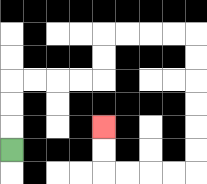{'start': '[0, 6]', 'end': '[4, 5]', 'path_directions': 'U,U,U,R,R,R,R,U,U,R,R,R,R,D,D,D,D,D,D,L,L,L,L,U,U', 'path_coordinates': '[[0, 6], [0, 5], [0, 4], [0, 3], [1, 3], [2, 3], [3, 3], [4, 3], [4, 2], [4, 1], [5, 1], [6, 1], [7, 1], [8, 1], [8, 2], [8, 3], [8, 4], [8, 5], [8, 6], [8, 7], [7, 7], [6, 7], [5, 7], [4, 7], [4, 6], [4, 5]]'}